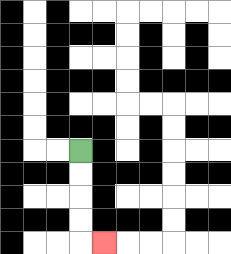{'start': '[3, 6]', 'end': '[4, 10]', 'path_directions': 'D,D,D,D,R', 'path_coordinates': '[[3, 6], [3, 7], [3, 8], [3, 9], [3, 10], [4, 10]]'}